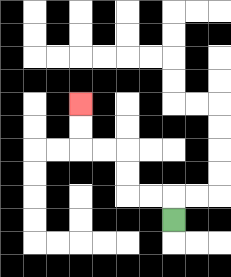{'start': '[7, 9]', 'end': '[3, 4]', 'path_directions': 'U,L,L,U,U,L,L,U,U', 'path_coordinates': '[[7, 9], [7, 8], [6, 8], [5, 8], [5, 7], [5, 6], [4, 6], [3, 6], [3, 5], [3, 4]]'}